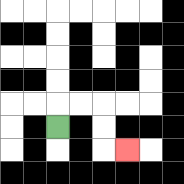{'start': '[2, 5]', 'end': '[5, 6]', 'path_directions': 'U,R,R,D,D,R', 'path_coordinates': '[[2, 5], [2, 4], [3, 4], [4, 4], [4, 5], [4, 6], [5, 6]]'}